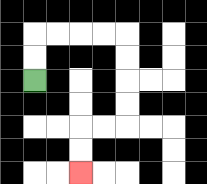{'start': '[1, 3]', 'end': '[3, 7]', 'path_directions': 'U,U,R,R,R,R,D,D,D,D,L,L,D,D', 'path_coordinates': '[[1, 3], [1, 2], [1, 1], [2, 1], [3, 1], [4, 1], [5, 1], [5, 2], [5, 3], [5, 4], [5, 5], [4, 5], [3, 5], [3, 6], [3, 7]]'}